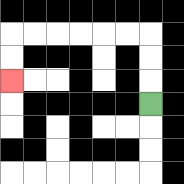{'start': '[6, 4]', 'end': '[0, 3]', 'path_directions': 'U,U,U,L,L,L,L,L,L,D,D', 'path_coordinates': '[[6, 4], [6, 3], [6, 2], [6, 1], [5, 1], [4, 1], [3, 1], [2, 1], [1, 1], [0, 1], [0, 2], [0, 3]]'}